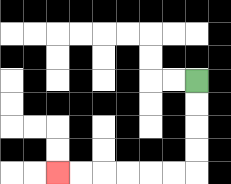{'start': '[8, 3]', 'end': '[2, 7]', 'path_directions': 'D,D,D,D,L,L,L,L,L,L', 'path_coordinates': '[[8, 3], [8, 4], [8, 5], [8, 6], [8, 7], [7, 7], [6, 7], [5, 7], [4, 7], [3, 7], [2, 7]]'}